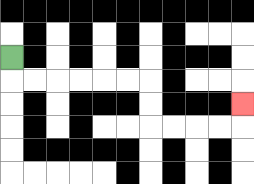{'start': '[0, 2]', 'end': '[10, 4]', 'path_directions': 'D,R,R,R,R,R,R,D,D,R,R,R,R,U', 'path_coordinates': '[[0, 2], [0, 3], [1, 3], [2, 3], [3, 3], [4, 3], [5, 3], [6, 3], [6, 4], [6, 5], [7, 5], [8, 5], [9, 5], [10, 5], [10, 4]]'}